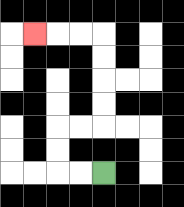{'start': '[4, 7]', 'end': '[1, 1]', 'path_directions': 'L,L,U,U,R,R,U,U,U,U,L,L,L', 'path_coordinates': '[[4, 7], [3, 7], [2, 7], [2, 6], [2, 5], [3, 5], [4, 5], [4, 4], [4, 3], [4, 2], [4, 1], [3, 1], [2, 1], [1, 1]]'}